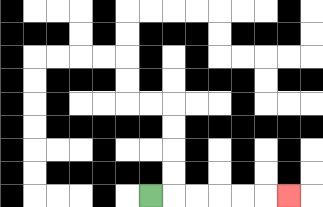{'start': '[6, 8]', 'end': '[12, 8]', 'path_directions': 'R,R,R,R,R,R', 'path_coordinates': '[[6, 8], [7, 8], [8, 8], [9, 8], [10, 8], [11, 8], [12, 8]]'}